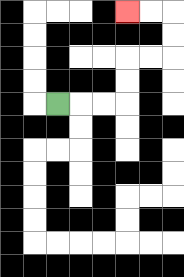{'start': '[2, 4]', 'end': '[5, 0]', 'path_directions': 'R,R,R,U,U,R,R,U,U,L,L', 'path_coordinates': '[[2, 4], [3, 4], [4, 4], [5, 4], [5, 3], [5, 2], [6, 2], [7, 2], [7, 1], [7, 0], [6, 0], [5, 0]]'}